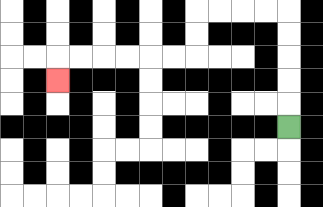{'start': '[12, 5]', 'end': '[2, 3]', 'path_directions': 'U,U,U,U,U,L,L,L,L,D,D,L,L,L,L,L,L,D', 'path_coordinates': '[[12, 5], [12, 4], [12, 3], [12, 2], [12, 1], [12, 0], [11, 0], [10, 0], [9, 0], [8, 0], [8, 1], [8, 2], [7, 2], [6, 2], [5, 2], [4, 2], [3, 2], [2, 2], [2, 3]]'}